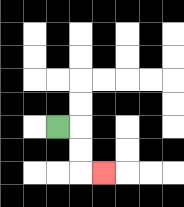{'start': '[2, 5]', 'end': '[4, 7]', 'path_directions': 'R,D,D,R', 'path_coordinates': '[[2, 5], [3, 5], [3, 6], [3, 7], [4, 7]]'}